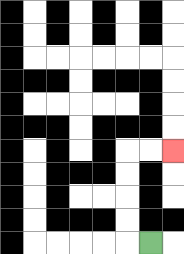{'start': '[6, 10]', 'end': '[7, 6]', 'path_directions': 'L,U,U,U,U,R,R', 'path_coordinates': '[[6, 10], [5, 10], [5, 9], [5, 8], [5, 7], [5, 6], [6, 6], [7, 6]]'}